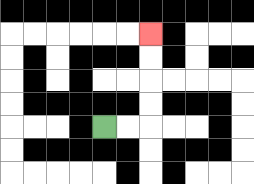{'start': '[4, 5]', 'end': '[6, 1]', 'path_directions': 'R,R,U,U,U,U', 'path_coordinates': '[[4, 5], [5, 5], [6, 5], [6, 4], [6, 3], [6, 2], [6, 1]]'}